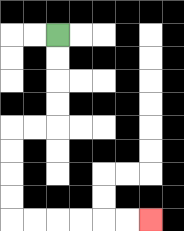{'start': '[2, 1]', 'end': '[6, 9]', 'path_directions': 'D,D,D,D,L,L,D,D,D,D,R,R,R,R,R,R', 'path_coordinates': '[[2, 1], [2, 2], [2, 3], [2, 4], [2, 5], [1, 5], [0, 5], [0, 6], [0, 7], [0, 8], [0, 9], [1, 9], [2, 9], [3, 9], [4, 9], [5, 9], [6, 9]]'}